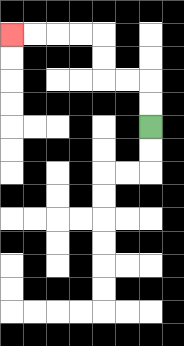{'start': '[6, 5]', 'end': '[0, 1]', 'path_directions': 'U,U,L,L,U,U,L,L,L,L', 'path_coordinates': '[[6, 5], [6, 4], [6, 3], [5, 3], [4, 3], [4, 2], [4, 1], [3, 1], [2, 1], [1, 1], [0, 1]]'}